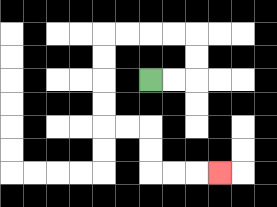{'start': '[6, 3]', 'end': '[9, 7]', 'path_directions': 'R,R,U,U,L,L,L,L,D,D,D,D,R,R,D,D,R,R,R', 'path_coordinates': '[[6, 3], [7, 3], [8, 3], [8, 2], [8, 1], [7, 1], [6, 1], [5, 1], [4, 1], [4, 2], [4, 3], [4, 4], [4, 5], [5, 5], [6, 5], [6, 6], [6, 7], [7, 7], [8, 7], [9, 7]]'}